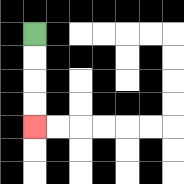{'start': '[1, 1]', 'end': '[1, 5]', 'path_directions': 'D,D,D,D', 'path_coordinates': '[[1, 1], [1, 2], [1, 3], [1, 4], [1, 5]]'}